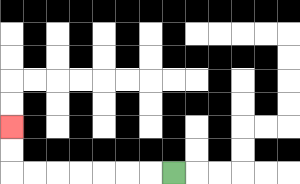{'start': '[7, 7]', 'end': '[0, 5]', 'path_directions': 'L,L,L,L,L,L,L,U,U', 'path_coordinates': '[[7, 7], [6, 7], [5, 7], [4, 7], [3, 7], [2, 7], [1, 7], [0, 7], [0, 6], [0, 5]]'}